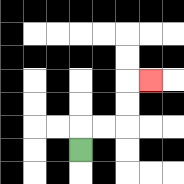{'start': '[3, 6]', 'end': '[6, 3]', 'path_directions': 'U,R,R,U,U,R', 'path_coordinates': '[[3, 6], [3, 5], [4, 5], [5, 5], [5, 4], [5, 3], [6, 3]]'}